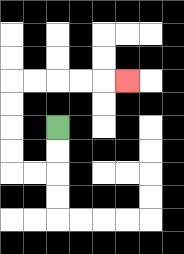{'start': '[2, 5]', 'end': '[5, 3]', 'path_directions': 'D,D,L,L,U,U,U,U,R,R,R,R,R', 'path_coordinates': '[[2, 5], [2, 6], [2, 7], [1, 7], [0, 7], [0, 6], [0, 5], [0, 4], [0, 3], [1, 3], [2, 3], [3, 3], [4, 3], [5, 3]]'}